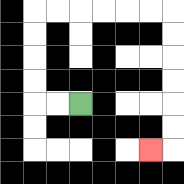{'start': '[3, 4]', 'end': '[6, 6]', 'path_directions': 'L,L,U,U,U,U,R,R,R,R,R,R,D,D,D,D,D,D,L', 'path_coordinates': '[[3, 4], [2, 4], [1, 4], [1, 3], [1, 2], [1, 1], [1, 0], [2, 0], [3, 0], [4, 0], [5, 0], [6, 0], [7, 0], [7, 1], [7, 2], [7, 3], [7, 4], [7, 5], [7, 6], [6, 6]]'}